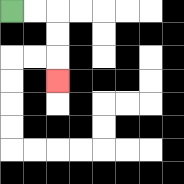{'start': '[0, 0]', 'end': '[2, 3]', 'path_directions': 'R,R,D,D,D', 'path_coordinates': '[[0, 0], [1, 0], [2, 0], [2, 1], [2, 2], [2, 3]]'}